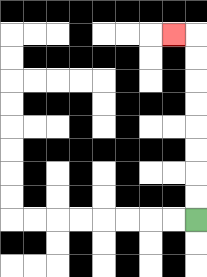{'start': '[8, 9]', 'end': '[7, 1]', 'path_directions': 'U,U,U,U,U,U,U,U,L', 'path_coordinates': '[[8, 9], [8, 8], [8, 7], [8, 6], [8, 5], [8, 4], [8, 3], [8, 2], [8, 1], [7, 1]]'}